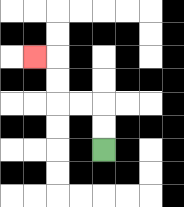{'start': '[4, 6]', 'end': '[1, 2]', 'path_directions': 'U,U,L,L,U,U,L', 'path_coordinates': '[[4, 6], [4, 5], [4, 4], [3, 4], [2, 4], [2, 3], [2, 2], [1, 2]]'}